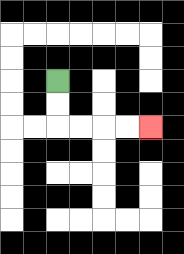{'start': '[2, 3]', 'end': '[6, 5]', 'path_directions': 'D,D,R,R,R,R', 'path_coordinates': '[[2, 3], [2, 4], [2, 5], [3, 5], [4, 5], [5, 5], [6, 5]]'}